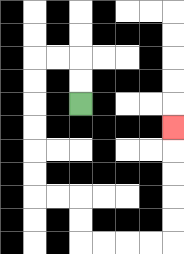{'start': '[3, 4]', 'end': '[7, 5]', 'path_directions': 'U,U,L,L,D,D,D,D,D,D,R,R,D,D,R,R,R,R,U,U,U,U,U', 'path_coordinates': '[[3, 4], [3, 3], [3, 2], [2, 2], [1, 2], [1, 3], [1, 4], [1, 5], [1, 6], [1, 7], [1, 8], [2, 8], [3, 8], [3, 9], [3, 10], [4, 10], [5, 10], [6, 10], [7, 10], [7, 9], [7, 8], [7, 7], [7, 6], [7, 5]]'}